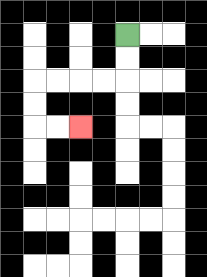{'start': '[5, 1]', 'end': '[3, 5]', 'path_directions': 'D,D,L,L,L,L,D,D,R,R', 'path_coordinates': '[[5, 1], [5, 2], [5, 3], [4, 3], [3, 3], [2, 3], [1, 3], [1, 4], [1, 5], [2, 5], [3, 5]]'}